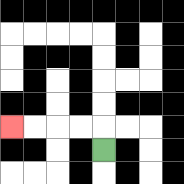{'start': '[4, 6]', 'end': '[0, 5]', 'path_directions': 'U,L,L,L,L', 'path_coordinates': '[[4, 6], [4, 5], [3, 5], [2, 5], [1, 5], [0, 5]]'}